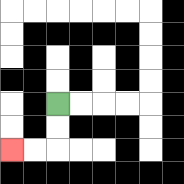{'start': '[2, 4]', 'end': '[0, 6]', 'path_directions': 'D,D,L,L', 'path_coordinates': '[[2, 4], [2, 5], [2, 6], [1, 6], [0, 6]]'}